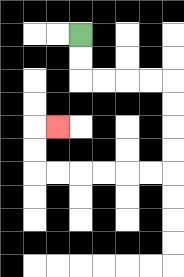{'start': '[3, 1]', 'end': '[2, 5]', 'path_directions': 'D,D,R,R,R,R,D,D,D,D,L,L,L,L,L,L,U,U,R', 'path_coordinates': '[[3, 1], [3, 2], [3, 3], [4, 3], [5, 3], [6, 3], [7, 3], [7, 4], [7, 5], [7, 6], [7, 7], [6, 7], [5, 7], [4, 7], [3, 7], [2, 7], [1, 7], [1, 6], [1, 5], [2, 5]]'}